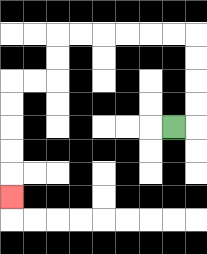{'start': '[7, 5]', 'end': '[0, 8]', 'path_directions': 'R,U,U,U,U,L,L,L,L,L,L,D,D,L,L,D,D,D,D,D', 'path_coordinates': '[[7, 5], [8, 5], [8, 4], [8, 3], [8, 2], [8, 1], [7, 1], [6, 1], [5, 1], [4, 1], [3, 1], [2, 1], [2, 2], [2, 3], [1, 3], [0, 3], [0, 4], [0, 5], [0, 6], [0, 7], [0, 8]]'}